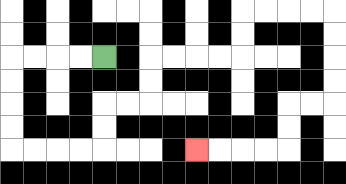{'start': '[4, 2]', 'end': '[8, 6]', 'path_directions': 'L,L,L,L,D,D,D,D,R,R,R,R,U,U,R,R,U,U,R,R,R,R,U,U,R,R,R,R,D,D,D,D,L,L,D,D,L,L,L,L', 'path_coordinates': '[[4, 2], [3, 2], [2, 2], [1, 2], [0, 2], [0, 3], [0, 4], [0, 5], [0, 6], [1, 6], [2, 6], [3, 6], [4, 6], [4, 5], [4, 4], [5, 4], [6, 4], [6, 3], [6, 2], [7, 2], [8, 2], [9, 2], [10, 2], [10, 1], [10, 0], [11, 0], [12, 0], [13, 0], [14, 0], [14, 1], [14, 2], [14, 3], [14, 4], [13, 4], [12, 4], [12, 5], [12, 6], [11, 6], [10, 6], [9, 6], [8, 6]]'}